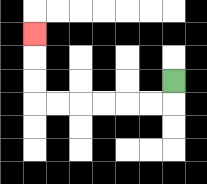{'start': '[7, 3]', 'end': '[1, 1]', 'path_directions': 'D,L,L,L,L,L,L,U,U,U', 'path_coordinates': '[[7, 3], [7, 4], [6, 4], [5, 4], [4, 4], [3, 4], [2, 4], [1, 4], [1, 3], [1, 2], [1, 1]]'}